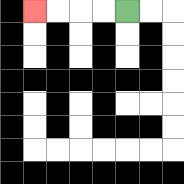{'start': '[5, 0]', 'end': '[1, 0]', 'path_directions': 'L,L,L,L', 'path_coordinates': '[[5, 0], [4, 0], [3, 0], [2, 0], [1, 0]]'}